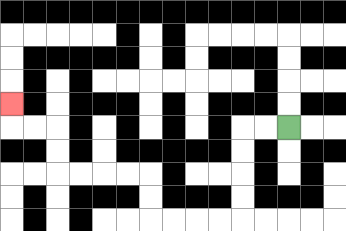{'start': '[12, 5]', 'end': '[0, 4]', 'path_directions': 'L,L,D,D,D,D,L,L,L,L,U,U,L,L,L,L,U,U,L,L,U', 'path_coordinates': '[[12, 5], [11, 5], [10, 5], [10, 6], [10, 7], [10, 8], [10, 9], [9, 9], [8, 9], [7, 9], [6, 9], [6, 8], [6, 7], [5, 7], [4, 7], [3, 7], [2, 7], [2, 6], [2, 5], [1, 5], [0, 5], [0, 4]]'}